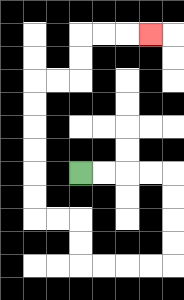{'start': '[3, 7]', 'end': '[6, 1]', 'path_directions': 'R,R,R,R,D,D,D,D,L,L,L,L,U,U,L,L,U,U,U,U,U,U,R,R,U,U,R,R,R', 'path_coordinates': '[[3, 7], [4, 7], [5, 7], [6, 7], [7, 7], [7, 8], [7, 9], [7, 10], [7, 11], [6, 11], [5, 11], [4, 11], [3, 11], [3, 10], [3, 9], [2, 9], [1, 9], [1, 8], [1, 7], [1, 6], [1, 5], [1, 4], [1, 3], [2, 3], [3, 3], [3, 2], [3, 1], [4, 1], [5, 1], [6, 1]]'}